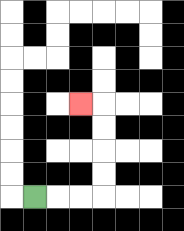{'start': '[1, 8]', 'end': '[3, 4]', 'path_directions': 'R,R,R,U,U,U,U,L', 'path_coordinates': '[[1, 8], [2, 8], [3, 8], [4, 8], [4, 7], [4, 6], [4, 5], [4, 4], [3, 4]]'}